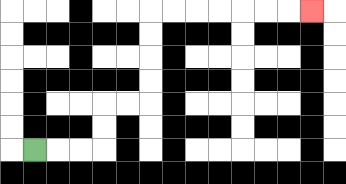{'start': '[1, 6]', 'end': '[13, 0]', 'path_directions': 'R,R,R,U,U,R,R,U,U,U,U,R,R,R,R,R,R,R', 'path_coordinates': '[[1, 6], [2, 6], [3, 6], [4, 6], [4, 5], [4, 4], [5, 4], [6, 4], [6, 3], [6, 2], [6, 1], [6, 0], [7, 0], [8, 0], [9, 0], [10, 0], [11, 0], [12, 0], [13, 0]]'}